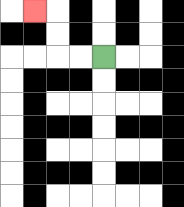{'start': '[4, 2]', 'end': '[1, 0]', 'path_directions': 'L,L,U,U,L', 'path_coordinates': '[[4, 2], [3, 2], [2, 2], [2, 1], [2, 0], [1, 0]]'}